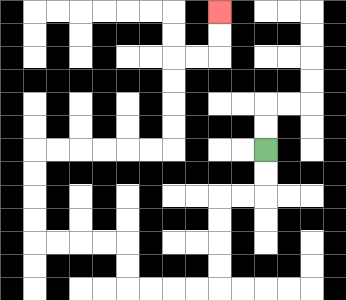{'start': '[11, 6]', 'end': '[9, 0]', 'path_directions': 'D,D,L,L,D,D,D,D,L,L,L,L,U,U,L,L,L,L,U,U,U,U,R,R,R,R,R,R,U,U,U,U,R,R,U,U', 'path_coordinates': '[[11, 6], [11, 7], [11, 8], [10, 8], [9, 8], [9, 9], [9, 10], [9, 11], [9, 12], [8, 12], [7, 12], [6, 12], [5, 12], [5, 11], [5, 10], [4, 10], [3, 10], [2, 10], [1, 10], [1, 9], [1, 8], [1, 7], [1, 6], [2, 6], [3, 6], [4, 6], [5, 6], [6, 6], [7, 6], [7, 5], [7, 4], [7, 3], [7, 2], [8, 2], [9, 2], [9, 1], [9, 0]]'}